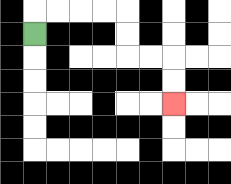{'start': '[1, 1]', 'end': '[7, 4]', 'path_directions': 'U,R,R,R,R,D,D,R,R,D,D', 'path_coordinates': '[[1, 1], [1, 0], [2, 0], [3, 0], [4, 0], [5, 0], [5, 1], [5, 2], [6, 2], [7, 2], [7, 3], [7, 4]]'}